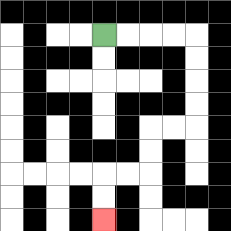{'start': '[4, 1]', 'end': '[4, 9]', 'path_directions': 'R,R,R,R,D,D,D,D,L,L,D,D,L,L,D,D', 'path_coordinates': '[[4, 1], [5, 1], [6, 1], [7, 1], [8, 1], [8, 2], [8, 3], [8, 4], [8, 5], [7, 5], [6, 5], [6, 6], [6, 7], [5, 7], [4, 7], [4, 8], [4, 9]]'}